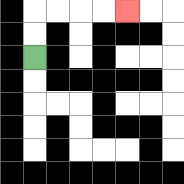{'start': '[1, 2]', 'end': '[5, 0]', 'path_directions': 'U,U,R,R,R,R', 'path_coordinates': '[[1, 2], [1, 1], [1, 0], [2, 0], [3, 0], [4, 0], [5, 0]]'}